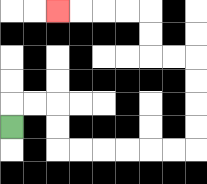{'start': '[0, 5]', 'end': '[2, 0]', 'path_directions': 'U,R,R,D,D,R,R,R,R,R,R,U,U,U,U,L,L,U,U,L,L,L,L', 'path_coordinates': '[[0, 5], [0, 4], [1, 4], [2, 4], [2, 5], [2, 6], [3, 6], [4, 6], [5, 6], [6, 6], [7, 6], [8, 6], [8, 5], [8, 4], [8, 3], [8, 2], [7, 2], [6, 2], [6, 1], [6, 0], [5, 0], [4, 0], [3, 0], [2, 0]]'}